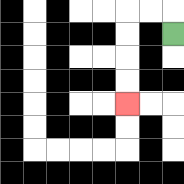{'start': '[7, 1]', 'end': '[5, 4]', 'path_directions': 'U,L,L,D,D,D,D', 'path_coordinates': '[[7, 1], [7, 0], [6, 0], [5, 0], [5, 1], [5, 2], [5, 3], [5, 4]]'}